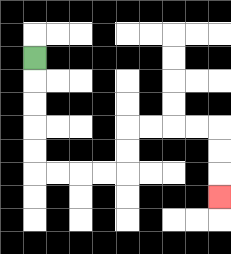{'start': '[1, 2]', 'end': '[9, 8]', 'path_directions': 'D,D,D,D,D,R,R,R,R,U,U,R,R,R,R,D,D,D', 'path_coordinates': '[[1, 2], [1, 3], [1, 4], [1, 5], [1, 6], [1, 7], [2, 7], [3, 7], [4, 7], [5, 7], [5, 6], [5, 5], [6, 5], [7, 5], [8, 5], [9, 5], [9, 6], [9, 7], [9, 8]]'}